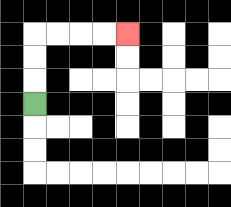{'start': '[1, 4]', 'end': '[5, 1]', 'path_directions': 'U,U,U,R,R,R,R', 'path_coordinates': '[[1, 4], [1, 3], [1, 2], [1, 1], [2, 1], [3, 1], [4, 1], [5, 1]]'}